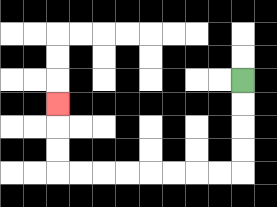{'start': '[10, 3]', 'end': '[2, 4]', 'path_directions': 'D,D,D,D,L,L,L,L,L,L,L,L,U,U,U', 'path_coordinates': '[[10, 3], [10, 4], [10, 5], [10, 6], [10, 7], [9, 7], [8, 7], [7, 7], [6, 7], [5, 7], [4, 7], [3, 7], [2, 7], [2, 6], [2, 5], [2, 4]]'}